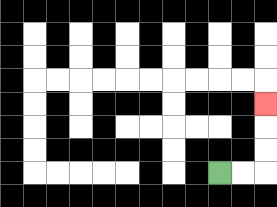{'start': '[9, 7]', 'end': '[11, 4]', 'path_directions': 'R,R,U,U,U', 'path_coordinates': '[[9, 7], [10, 7], [11, 7], [11, 6], [11, 5], [11, 4]]'}